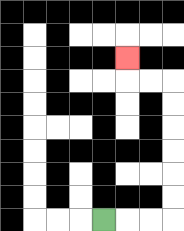{'start': '[4, 9]', 'end': '[5, 2]', 'path_directions': 'R,R,R,U,U,U,U,U,U,L,L,U', 'path_coordinates': '[[4, 9], [5, 9], [6, 9], [7, 9], [7, 8], [7, 7], [7, 6], [7, 5], [7, 4], [7, 3], [6, 3], [5, 3], [5, 2]]'}